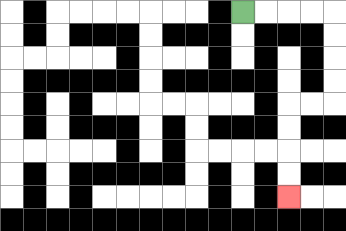{'start': '[10, 0]', 'end': '[12, 8]', 'path_directions': 'R,R,R,R,D,D,D,D,L,L,D,D,D,D', 'path_coordinates': '[[10, 0], [11, 0], [12, 0], [13, 0], [14, 0], [14, 1], [14, 2], [14, 3], [14, 4], [13, 4], [12, 4], [12, 5], [12, 6], [12, 7], [12, 8]]'}